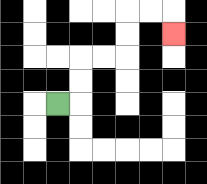{'start': '[2, 4]', 'end': '[7, 1]', 'path_directions': 'R,U,U,R,R,U,U,R,R,D', 'path_coordinates': '[[2, 4], [3, 4], [3, 3], [3, 2], [4, 2], [5, 2], [5, 1], [5, 0], [6, 0], [7, 0], [7, 1]]'}